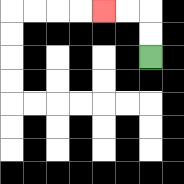{'start': '[6, 2]', 'end': '[4, 0]', 'path_directions': 'U,U,L,L', 'path_coordinates': '[[6, 2], [6, 1], [6, 0], [5, 0], [4, 0]]'}